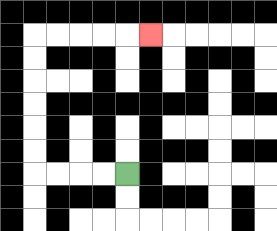{'start': '[5, 7]', 'end': '[6, 1]', 'path_directions': 'L,L,L,L,U,U,U,U,U,U,R,R,R,R,R', 'path_coordinates': '[[5, 7], [4, 7], [3, 7], [2, 7], [1, 7], [1, 6], [1, 5], [1, 4], [1, 3], [1, 2], [1, 1], [2, 1], [3, 1], [4, 1], [5, 1], [6, 1]]'}